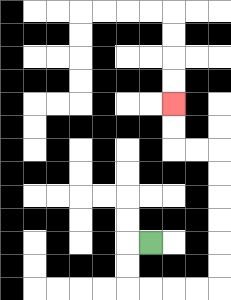{'start': '[6, 10]', 'end': '[7, 4]', 'path_directions': 'L,D,D,R,R,R,R,U,U,U,U,U,U,L,L,U,U', 'path_coordinates': '[[6, 10], [5, 10], [5, 11], [5, 12], [6, 12], [7, 12], [8, 12], [9, 12], [9, 11], [9, 10], [9, 9], [9, 8], [9, 7], [9, 6], [8, 6], [7, 6], [7, 5], [7, 4]]'}